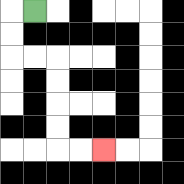{'start': '[1, 0]', 'end': '[4, 6]', 'path_directions': 'L,D,D,R,R,D,D,D,D,R,R', 'path_coordinates': '[[1, 0], [0, 0], [0, 1], [0, 2], [1, 2], [2, 2], [2, 3], [2, 4], [2, 5], [2, 6], [3, 6], [4, 6]]'}